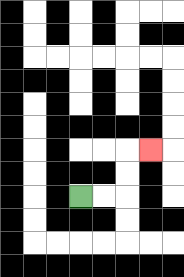{'start': '[3, 8]', 'end': '[6, 6]', 'path_directions': 'R,R,U,U,R', 'path_coordinates': '[[3, 8], [4, 8], [5, 8], [5, 7], [5, 6], [6, 6]]'}